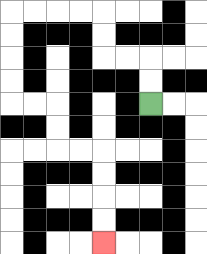{'start': '[6, 4]', 'end': '[4, 10]', 'path_directions': 'U,U,L,L,U,U,L,L,L,L,D,D,D,D,R,R,D,D,R,R,D,D,D,D', 'path_coordinates': '[[6, 4], [6, 3], [6, 2], [5, 2], [4, 2], [4, 1], [4, 0], [3, 0], [2, 0], [1, 0], [0, 0], [0, 1], [0, 2], [0, 3], [0, 4], [1, 4], [2, 4], [2, 5], [2, 6], [3, 6], [4, 6], [4, 7], [4, 8], [4, 9], [4, 10]]'}